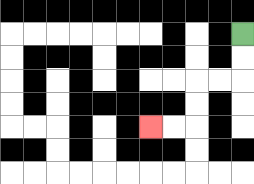{'start': '[10, 1]', 'end': '[6, 5]', 'path_directions': 'D,D,L,L,D,D,L,L', 'path_coordinates': '[[10, 1], [10, 2], [10, 3], [9, 3], [8, 3], [8, 4], [8, 5], [7, 5], [6, 5]]'}